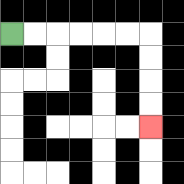{'start': '[0, 1]', 'end': '[6, 5]', 'path_directions': 'R,R,R,R,R,R,D,D,D,D', 'path_coordinates': '[[0, 1], [1, 1], [2, 1], [3, 1], [4, 1], [5, 1], [6, 1], [6, 2], [6, 3], [6, 4], [6, 5]]'}